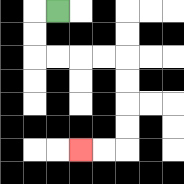{'start': '[2, 0]', 'end': '[3, 6]', 'path_directions': 'L,D,D,R,R,R,R,D,D,D,D,L,L', 'path_coordinates': '[[2, 0], [1, 0], [1, 1], [1, 2], [2, 2], [3, 2], [4, 2], [5, 2], [5, 3], [5, 4], [5, 5], [5, 6], [4, 6], [3, 6]]'}